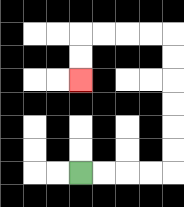{'start': '[3, 7]', 'end': '[3, 3]', 'path_directions': 'R,R,R,R,U,U,U,U,U,U,L,L,L,L,D,D', 'path_coordinates': '[[3, 7], [4, 7], [5, 7], [6, 7], [7, 7], [7, 6], [7, 5], [7, 4], [7, 3], [7, 2], [7, 1], [6, 1], [5, 1], [4, 1], [3, 1], [3, 2], [3, 3]]'}